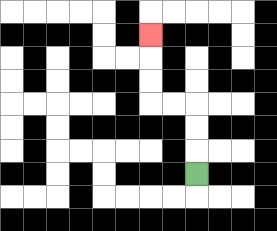{'start': '[8, 7]', 'end': '[6, 1]', 'path_directions': 'U,U,U,L,L,U,U,U', 'path_coordinates': '[[8, 7], [8, 6], [8, 5], [8, 4], [7, 4], [6, 4], [6, 3], [6, 2], [6, 1]]'}